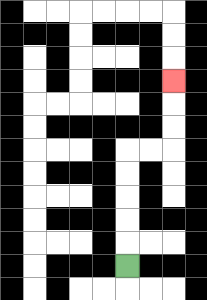{'start': '[5, 11]', 'end': '[7, 3]', 'path_directions': 'U,U,U,U,U,R,R,U,U,U', 'path_coordinates': '[[5, 11], [5, 10], [5, 9], [5, 8], [5, 7], [5, 6], [6, 6], [7, 6], [7, 5], [7, 4], [7, 3]]'}